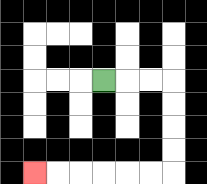{'start': '[4, 3]', 'end': '[1, 7]', 'path_directions': 'R,R,R,D,D,D,D,L,L,L,L,L,L', 'path_coordinates': '[[4, 3], [5, 3], [6, 3], [7, 3], [7, 4], [7, 5], [7, 6], [7, 7], [6, 7], [5, 7], [4, 7], [3, 7], [2, 7], [1, 7]]'}